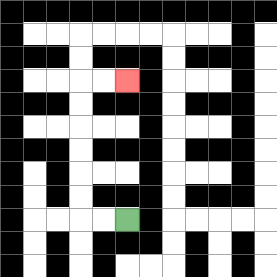{'start': '[5, 9]', 'end': '[5, 3]', 'path_directions': 'L,L,U,U,U,U,U,U,R,R', 'path_coordinates': '[[5, 9], [4, 9], [3, 9], [3, 8], [3, 7], [3, 6], [3, 5], [3, 4], [3, 3], [4, 3], [5, 3]]'}